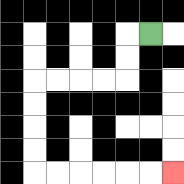{'start': '[6, 1]', 'end': '[7, 7]', 'path_directions': 'L,D,D,L,L,L,L,D,D,D,D,R,R,R,R,R,R', 'path_coordinates': '[[6, 1], [5, 1], [5, 2], [5, 3], [4, 3], [3, 3], [2, 3], [1, 3], [1, 4], [1, 5], [1, 6], [1, 7], [2, 7], [3, 7], [4, 7], [5, 7], [6, 7], [7, 7]]'}